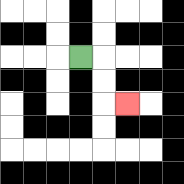{'start': '[3, 2]', 'end': '[5, 4]', 'path_directions': 'R,D,D,R', 'path_coordinates': '[[3, 2], [4, 2], [4, 3], [4, 4], [5, 4]]'}